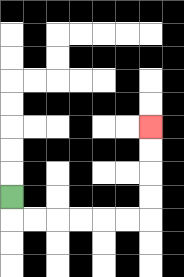{'start': '[0, 8]', 'end': '[6, 5]', 'path_directions': 'D,R,R,R,R,R,R,U,U,U,U', 'path_coordinates': '[[0, 8], [0, 9], [1, 9], [2, 9], [3, 9], [4, 9], [5, 9], [6, 9], [6, 8], [6, 7], [6, 6], [6, 5]]'}